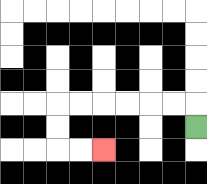{'start': '[8, 5]', 'end': '[4, 6]', 'path_directions': 'U,L,L,L,L,L,L,D,D,R,R', 'path_coordinates': '[[8, 5], [8, 4], [7, 4], [6, 4], [5, 4], [4, 4], [3, 4], [2, 4], [2, 5], [2, 6], [3, 6], [4, 6]]'}